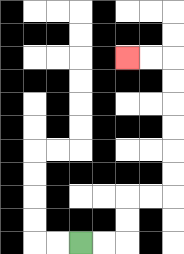{'start': '[3, 10]', 'end': '[5, 2]', 'path_directions': 'R,R,U,U,R,R,U,U,U,U,U,U,L,L', 'path_coordinates': '[[3, 10], [4, 10], [5, 10], [5, 9], [5, 8], [6, 8], [7, 8], [7, 7], [7, 6], [7, 5], [7, 4], [7, 3], [7, 2], [6, 2], [5, 2]]'}